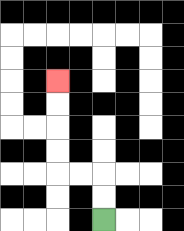{'start': '[4, 9]', 'end': '[2, 3]', 'path_directions': 'U,U,L,L,U,U,U,U', 'path_coordinates': '[[4, 9], [4, 8], [4, 7], [3, 7], [2, 7], [2, 6], [2, 5], [2, 4], [2, 3]]'}